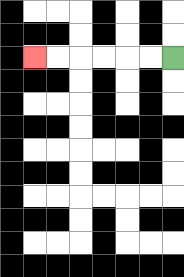{'start': '[7, 2]', 'end': '[1, 2]', 'path_directions': 'L,L,L,L,L,L', 'path_coordinates': '[[7, 2], [6, 2], [5, 2], [4, 2], [3, 2], [2, 2], [1, 2]]'}